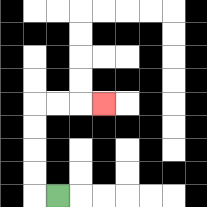{'start': '[2, 8]', 'end': '[4, 4]', 'path_directions': 'L,U,U,U,U,R,R,R', 'path_coordinates': '[[2, 8], [1, 8], [1, 7], [1, 6], [1, 5], [1, 4], [2, 4], [3, 4], [4, 4]]'}